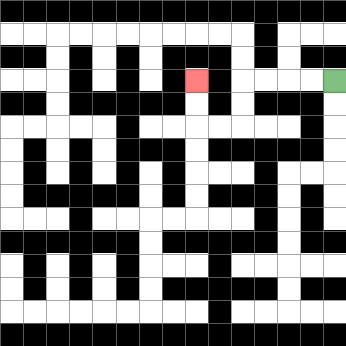{'start': '[14, 3]', 'end': '[8, 3]', 'path_directions': 'L,L,L,L,D,D,L,L,U,U', 'path_coordinates': '[[14, 3], [13, 3], [12, 3], [11, 3], [10, 3], [10, 4], [10, 5], [9, 5], [8, 5], [8, 4], [8, 3]]'}